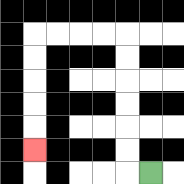{'start': '[6, 7]', 'end': '[1, 6]', 'path_directions': 'L,U,U,U,U,U,U,L,L,L,L,D,D,D,D,D', 'path_coordinates': '[[6, 7], [5, 7], [5, 6], [5, 5], [5, 4], [5, 3], [5, 2], [5, 1], [4, 1], [3, 1], [2, 1], [1, 1], [1, 2], [1, 3], [1, 4], [1, 5], [1, 6]]'}